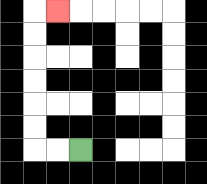{'start': '[3, 6]', 'end': '[2, 0]', 'path_directions': 'L,L,U,U,U,U,U,U,R', 'path_coordinates': '[[3, 6], [2, 6], [1, 6], [1, 5], [1, 4], [1, 3], [1, 2], [1, 1], [1, 0], [2, 0]]'}